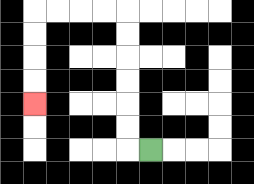{'start': '[6, 6]', 'end': '[1, 4]', 'path_directions': 'L,U,U,U,U,U,U,L,L,L,L,D,D,D,D', 'path_coordinates': '[[6, 6], [5, 6], [5, 5], [5, 4], [5, 3], [5, 2], [5, 1], [5, 0], [4, 0], [3, 0], [2, 0], [1, 0], [1, 1], [1, 2], [1, 3], [1, 4]]'}